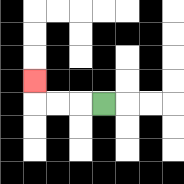{'start': '[4, 4]', 'end': '[1, 3]', 'path_directions': 'L,L,L,U', 'path_coordinates': '[[4, 4], [3, 4], [2, 4], [1, 4], [1, 3]]'}